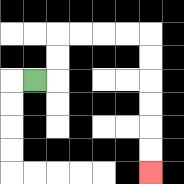{'start': '[1, 3]', 'end': '[6, 7]', 'path_directions': 'R,U,U,R,R,R,R,D,D,D,D,D,D', 'path_coordinates': '[[1, 3], [2, 3], [2, 2], [2, 1], [3, 1], [4, 1], [5, 1], [6, 1], [6, 2], [6, 3], [6, 4], [6, 5], [6, 6], [6, 7]]'}